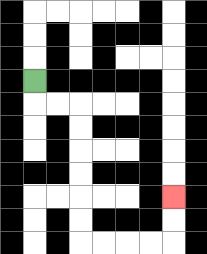{'start': '[1, 3]', 'end': '[7, 8]', 'path_directions': 'D,R,R,D,D,D,D,D,D,R,R,R,R,U,U', 'path_coordinates': '[[1, 3], [1, 4], [2, 4], [3, 4], [3, 5], [3, 6], [3, 7], [3, 8], [3, 9], [3, 10], [4, 10], [5, 10], [6, 10], [7, 10], [7, 9], [7, 8]]'}